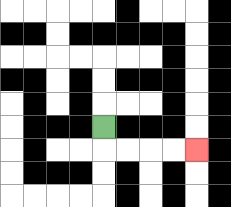{'start': '[4, 5]', 'end': '[8, 6]', 'path_directions': 'D,R,R,R,R', 'path_coordinates': '[[4, 5], [4, 6], [5, 6], [6, 6], [7, 6], [8, 6]]'}